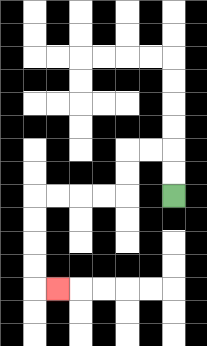{'start': '[7, 8]', 'end': '[2, 12]', 'path_directions': 'U,U,L,L,D,D,L,L,L,L,D,D,D,D,R', 'path_coordinates': '[[7, 8], [7, 7], [7, 6], [6, 6], [5, 6], [5, 7], [5, 8], [4, 8], [3, 8], [2, 8], [1, 8], [1, 9], [1, 10], [1, 11], [1, 12], [2, 12]]'}